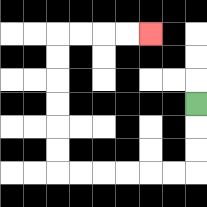{'start': '[8, 4]', 'end': '[6, 1]', 'path_directions': 'D,D,D,L,L,L,L,L,L,U,U,U,U,U,U,R,R,R,R', 'path_coordinates': '[[8, 4], [8, 5], [8, 6], [8, 7], [7, 7], [6, 7], [5, 7], [4, 7], [3, 7], [2, 7], [2, 6], [2, 5], [2, 4], [2, 3], [2, 2], [2, 1], [3, 1], [4, 1], [5, 1], [6, 1]]'}